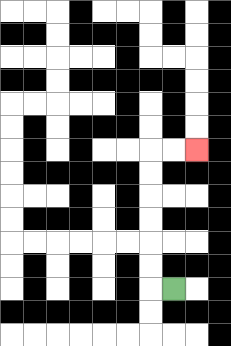{'start': '[7, 12]', 'end': '[8, 6]', 'path_directions': 'L,U,U,U,U,U,U,R,R', 'path_coordinates': '[[7, 12], [6, 12], [6, 11], [6, 10], [6, 9], [6, 8], [6, 7], [6, 6], [7, 6], [8, 6]]'}